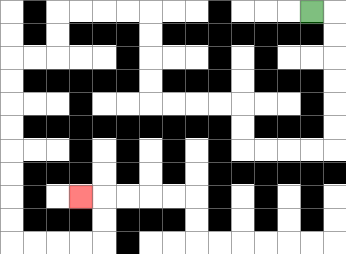{'start': '[13, 0]', 'end': '[3, 8]', 'path_directions': 'R,D,D,D,D,D,D,L,L,L,L,U,U,L,L,L,L,U,U,U,U,L,L,L,L,D,D,L,L,D,D,D,D,D,D,D,D,R,R,R,R,U,U,L', 'path_coordinates': '[[13, 0], [14, 0], [14, 1], [14, 2], [14, 3], [14, 4], [14, 5], [14, 6], [13, 6], [12, 6], [11, 6], [10, 6], [10, 5], [10, 4], [9, 4], [8, 4], [7, 4], [6, 4], [6, 3], [6, 2], [6, 1], [6, 0], [5, 0], [4, 0], [3, 0], [2, 0], [2, 1], [2, 2], [1, 2], [0, 2], [0, 3], [0, 4], [0, 5], [0, 6], [0, 7], [0, 8], [0, 9], [0, 10], [1, 10], [2, 10], [3, 10], [4, 10], [4, 9], [4, 8], [3, 8]]'}